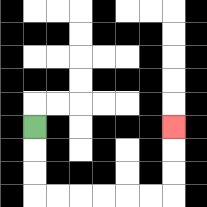{'start': '[1, 5]', 'end': '[7, 5]', 'path_directions': 'D,D,D,R,R,R,R,R,R,U,U,U', 'path_coordinates': '[[1, 5], [1, 6], [1, 7], [1, 8], [2, 8], [3, 8], [4, 8], [5, 8], [6, 8], [7, 8], [7, 7], [7, 6], [7, 5]]'}